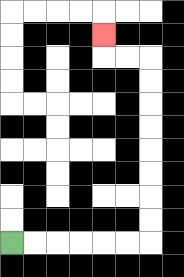{'start': '[0, 10]', 'end': '[4, 1]', 'path_directions': 'R,R,R,R,R,R,U,U,U,U,U,U,U,U,L,L,U', 'path_coordinates': '[[0, 10], [1, 10], [2, 10], [3, 10], [4, 10], [5, 10], [6, 10], [6, 9], [6, 8], [6, 7], [6, 6], [6, 5], [6, 4], [6, 3], [6, 2], [5, 2], [4, 2], [4, 1]]'}